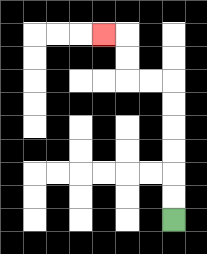{'start': '[7, 9]', 'end': '[4, 1]', 'path_directions': 'U,U,U,U,U,U,L,L,U,U,L', 'path_coordinates': '[[7, 9], [7, 8], [7, 7], [7, 6], [7, 5], [7, 4], [7, 3], [6, 3], [5, 3], [5, 2], [5, 1], [4, 1]]'}